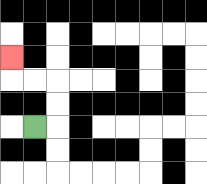{'start': '[1, 5]', 'end': '[0, 2]', 'path_directions': 'R,U,U,L,L,U', 'path_coordinates': '[[1, 5], [2, 5], [2, 4], [2, 3], [1, 3], [0, 3], [0, 2]]'}